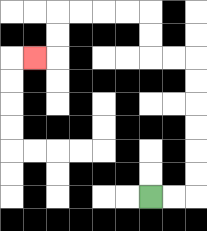{'start': '[6, 8]', 'end': '[1, 2]', 'path_directions': 'R,R,U,U,U,U,U,U,L,L,U,U,L,L,L,L,D,D,L', 'path_coordinates': '[[6, 8], [7, 8], [8, 8], [8, 7], [8, 6], [8, 5], [8, 4], [8, 3], [8, 2], [7, 2], [6, 2], [6, 1], [6, 0], [5, 0], [4, 0], [3, 0], [2, 0], [2, 1], [2, 2], [1, 2]]'}